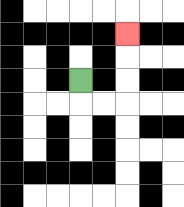{'start': '[3, 3]', 'end': '[5, 1]', 'path_directions': 'D,R,R,U,U,U', 'path_coordinates': '[[3, 3], [3, 4], [4, 4], [5, 4], [5, 3], [5, 2], [5, 1]]'}